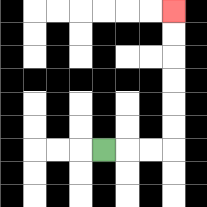{'start': '[4, 6]', 'end': '[7, 0]', 'path_directions': 'R,R,R,U,U,U,U,U,U', 'path_coordinates': '[[4, 6], [5, 6], [6, 6], [7, 6], [7, 5], [7, 4], [7, 3], [7, 2], [7, 1], [7, 0]]'}